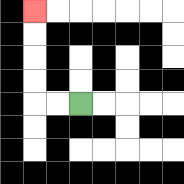{'start': '[3, 4]', 'end': '[1, 0]', 'path_directions': 'L,L,U,U,U,U', 'path_coordinates': '[[3, 4], [2, 4], [1, 4], [1, 3], [1, 2], [1, 1], [1, 0]]'}